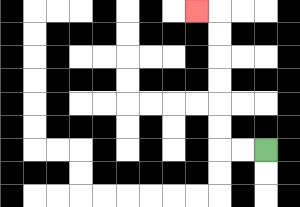{'start': '[11, 6]', 'end': '[8, 0]', 'path_directions': 'L,L,U,U,U,U,U,U,L', 'path_coordinates': '[[11, 6], [10, 6], [9, 6], [9, 5], [9, 4], [9, 3], [9, 2], [9, 1], [9, 0], [8, 0]]'}